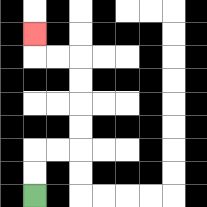{'start': '[1, 8]', 'end': '[1, 1]', 'path_directions': 'U,U,R,R,U,U,U,U,L,L,U', 'path_coordinates': '[[1, 8], [1, 7], [1, 6], [2, 6], [3, 6], [3, 5], [3, 4], [3, 3], [3, 2], [2, 2], [1, 2], [1, 1]]'}